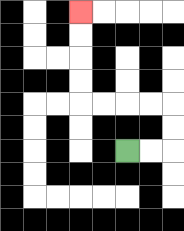{'start': '[5, 6]', 'end': '[3, 0]', 'path_directions': 'R,R,U,U,L,L,L,L,U,U,U,U', 'path_coordinates': '[[5, 6], [6, 6], [7, 6], [7, 5], [7, 4], [6, 4], [5, 4], [4, 4], [3, 4], [3, 3], [3, 2], [3, 1], [3, 0]]'}